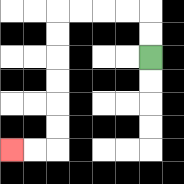{'start': '[6, 2]', 'end': '[0, 6]', 'path_directions': 'U,U,L,L,L,L,D,D,D,D,D,D,L,L', 'path_coordinates': '[[6, 2], [6, 1], [6, 0], [5, 0], [4, 0], [3, 0], [2, 0], [2, 1], [2, 2], [2, 3], [2, 4], [2, 5], [2, 6], [1, 6], [0, 6]]'}